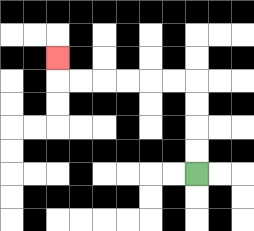{'start': '[8, 7]', 'end': '[2, 2]', 'path_directions': 'U,U,U,U,L,L,L,L,L,L,U', 'path_coordinates': '[[8, 7], [8, 6], [8, 5], [8, 4], [8, 3], [7, 3], [6, 3], [5, 3], [4, 3], [3, 3], [2, 3], [2, 2]]'}